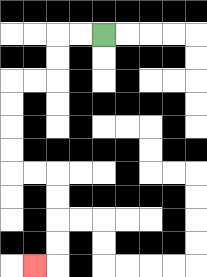{'start': '[4, 1]', 'end': '[1, 11]', 'path_directions': 'L,L,D,D,L,L,D,D,D,D,R,R,D,D,D,D,L', 'path_coordinates': '[[4, 1], [3, 1], [2, 1], [2, 2], [2, 3], [1, 3], [0, 3], [0, 4], [0, 5], [0, 6], [0, 7], [1, 7], [2, 7], [2, 8], [2, 9], [2, 10], [2, 11], [1, 11]]'}